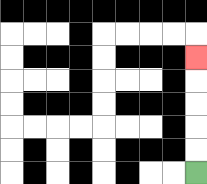{'start': '[8, 7]', 'end': '[8, 2]', 'path_directions': 'U,U,U,U,U', 'path_coordinates': '[[8, 7], [8, 6], [8, 5], [8, 4], [8, 3], [8, 2]]'}